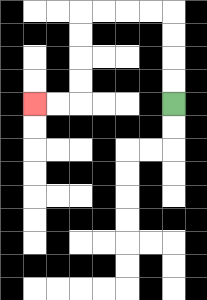{'start': '[7, 4]', 'end': '[1, 4]', 'path_directions': 'U,U,U,U,L,L,L,L,D,D,D,D,L,L', 'path_coordinates': '[[7, 4], [7, 3], [7, 2], [7, 1], [7, 0], [6, 0], [5, 0], [4, 0], [3, 0], [3, 1], [3, 2], [3, 3], [3, 4], [2, 4], [1, 4]]'}